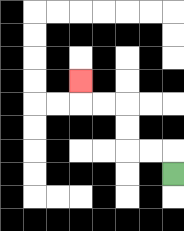{'start': '[7, 7]', 'end': '[3, 3]', 'path_directions': 'U,L,L,U,U,L,L,U', 'path_coordinates': '[[7, 7], [7, 6], [6, 6], [5, 6], [5, 5], [5, 4], [4, 4], [3, 4], [3, 3]]'}